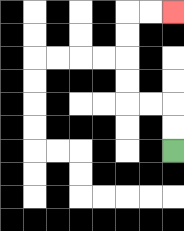{'start': '[7, 6]', 'end': '[7, 0]', 'path_directions': 'U,U,L,L,U,U,U,U,R,R', 'path_coordinates': '[[7, 6], [7, 5], [7, 4], [6, 4], [5, 4], [5, 3], [5, 2], [5, 1], [5, 0], [6, 0], [7, 0]]'}